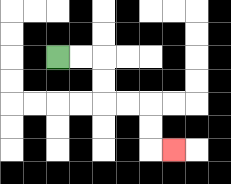{'start': '[2, 2]', 'end': '[7, 6]', 'path_directions': 'R,R,D,D,R,R,D,D,R', 'path_coordinates': '[[2, 2], [3, 2], [4, 2], [4, 3], [4, 4], [5, 4], [6, 4], [6, 5], [6, 6], [7, 6]]'}